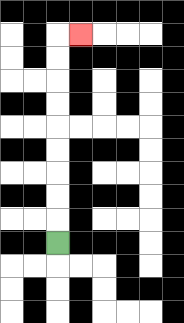{'start': '[2, 10]', 'end': '[3, 1]', 'path_directions': 'U,U,U,U,U,U,U,U,U,R', 'path_coordinates': '[[2, 10], [2, 9], [2, 8], [2, 7], [2, 6], [2, 5], [2, 4], [2, 3], [2, 2], [2, 1], [3, 1]]'}